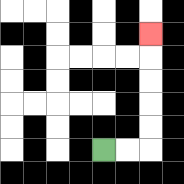{'start': '[4, 6]', 'end': '[6, 1]', 'path_directions': 'R,R,U,U,U,U,U', 'path_coordinates': '[[4, 6], [5, 6], [6, 6], [6, 5], [6, 4], [6, 3], [6, 2], [6, 1]]'}